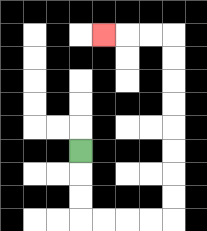{'start': '[3, 6]', 'end': '[4, 1]', 'path_directions': 'D,D,D,R,R,R,R,U,U,U,U,U,U,U,U,L,L,L', 'path_coordinates': '[[3, 6], [3, 7], [3, 8], [3, 9], [4, 9], [5, 9], [6, 9], [7, 9], [7, 8], [7, 7], [7, 6], [7, 5], [7, 4], [7, 3], [7, 2], [7, 1], [6, 1], [5, 1], [4, 1]]'}